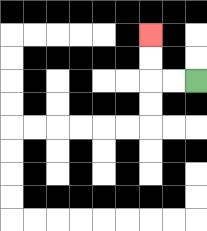{'start': '[8, 3]', 'end': '[6, 1]', 'path_directions': 'L,L,U,U', 'path_coordinates': '[[8, 3], [7, 3], [6, 3], [6, 2], [6, 1]]'}